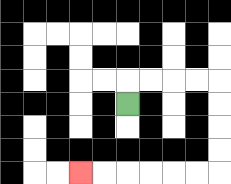{'start': '[5, 4]', 'end': '[3, 7]', 'path_directions': 'U,R,R,R,R,D,D,D,D,L,L,L,L,L,L', 'path_coordinates': '[[5, 4], [5, 3], [6, 3], [7, 3], [8, 3], [9, 3], [9, 4], [9, 5], [9, 6], [9, 7], [8, 7], [7, 7], [6, 7], [5, 7], [4, 7], [3, 7]]'}